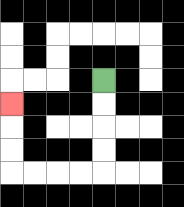{'start': '[4, 3]', 'end': '[0, 4]', 'path_directions': 'D,D,D,D,L,L,L,L,U,U,U', 'path_coordinates': '[[4, 3], [4, 4], [4, 5], [4, 6], [4, 7], [3, 7], [2, 7], [1, 7], [0, 7], [0, 6], [0, 5], [0, 4]]'}